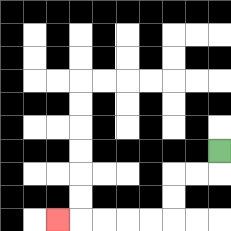{'start': '[9, 6]', 'end': '[2, 9]', 'path_directions': 'D,L,L,D,D,L,L,L,L,L', 'path_coordinates': '[[9, 6], [9, 7], [8, 7], [7, 7], [7, 8], [7, 9], [6, 9], [5, 9], [4, 9], [3, 9], [2, 9]]'}